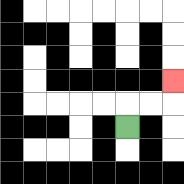{'start': '[5, 5]', 'end': '[7, 3]', 'path_directions': 'U,R,R,U', 'path_coordinates': '[[5, 5], [5, 4], [6, 4], [7, 4], [7, 3]]'}